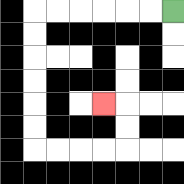{'start': '[7, 0]', 'end': '[4, 4]', 'path_directions': 'L,L,L,L,L,L,D,D,D,D,D,D,R,R,R,R,U,U,L', 'path_coordinates': '[[7, 0], [6, 0], [5, 0], [4, 0], [3, 0], [2, 0], [1, 0], [1, 1], [1, 2], [1, 3], [1, 4], [1, 5], [1, 6], [2, 6], [3, 6], [4, 6], [5, 6], [5, 5], [5, 4], [4, 4]]'}